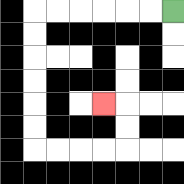{'start': '[7, 0]', 'end': '[4, 4]', 'path_directions': 'L,L,L,L,L,L,D,D,D,D,D,D,R,R,R,R,U,U,L', 'path_coordinates': '[[7, 0], [6, 0], [5, 0], [4, 0], [3, 0], [2, 0], [1, 0], [1, 1], [1, 2], [1, 3], [1, 4], [1, 5], [1, 6], [2, 6], [3, 6], [4, 6], [5, 6], [5, 5], [5, 4], [4, 4]]'}